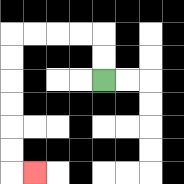{'start': '[4, 3]', 'end': '[1, 7]', 'path_directions': 'U,U,L,L,L,L,D,D,D,D,D,D,R', 'path_coordinates': '[[4, 3], [4, 2], [4, 1], [3, 1], [2, 1], [1, 1], [0, 1], [0, 2], [0, 3], [0, 4], [0, 5], [0, 6], [0, 7], [1, 7]]'}